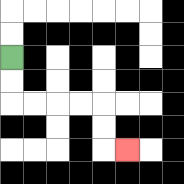{'start': '[0, 2]', 'end': '[5, 6]', 'path_directions': 'D,D,R,R,R,R,D,D,R', 'path_coordinates': '[[0, 2], [0, 3], [0, 4], [1, 4], [2, 4], [3, 4], [4, 4], [4, 5], [4, 6], [5, 6]]'}